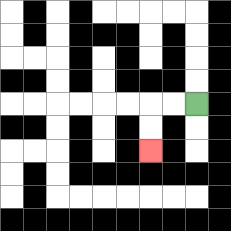{'start': '[8, 4]', 'end': '[6, 6]', 'path_directions': 'L,L,D,D', 'path_coordinates': '[[8, 4], [7, 4], [6, 4], [6, 5], [6, 6]]'}